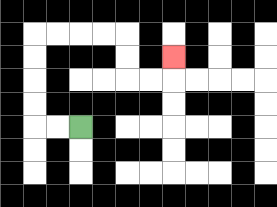{'start': '[3, 5]', 'end': '[7, 2]', 'path_directions': 'L,L,U,U,U,U,R,R,R,R,D,D,R,R,U', 'path_coordinates': '[[3, 5], [2, 5], [1, 5], [1, 4], [1, 3], [1, 2], [1, 1], [2, 1], [3, 1], [4, 1], [5, 1], [5, 2], [5, 3], [6, 3], [7, 3], [7, 2]]'}